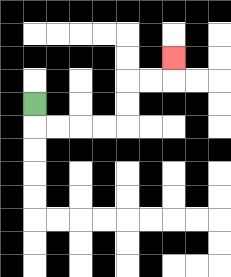{'start': '[1, 4]', 'end': '[7, 2]', 'path_directions': 'D,R,R,R,R,U,U,R,R,U', 'path_coordinates': '[[1, 4], [1, 5], [2, 5], [3, 5], [4, 5], [5, 5], [5, 4], [5, 3], [6, 3], [7, 3], [7, 2]]'}